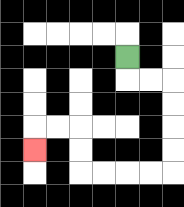{'start': '[5, 2]', 'end': '[1, 6]', 'path_directions': 'D,R,R,D,D,D,D,L,L,L,L,U,U,L,L,D', 'path_coordinates': '[[5, 2], [5, 3], [6, 3], [7, 3], [7, 4], [7, 5], [7, 6], [7, 7], [6, 7], [5, 7], [4, 7], [3, 7], [3, 6], [3, 5], [2, 5], [1, 5], [1, 6]]'}